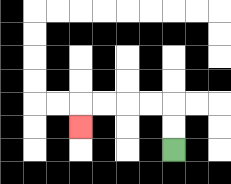{'start': '[7, 6]', 'end': '[3, 5]', 'path_directions': 'U,U,L,L,L,L,D', 'path_coordinates': '[[7, 6], [7, 5], [7, 4], [6, 4], [5, 4], [4, 4], [3, 4], [3, 5]]'}